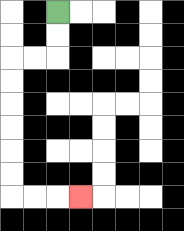{'start': '[2, 0]', 'end': '[3, 8]', 'path_directions': 'D,D,L,L,D,D,D,D,D,D,R,R,R', 'path_coordinates': '[[2, 0], [2, 1], [2, 2], [1, 2], [0, 2], [0, 3], [0, 4], [0, 5], [0, 6], [0, 7], [0, 8], [1, 8], [2, 8], [3, 8]]'}